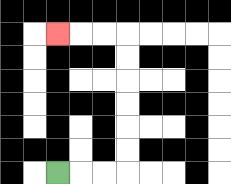{'start': '[2, 7]', 'end': '[2, 1]', 'path_directions': 'R,R,R,U,U,U,U,U,U,L,L,L', 'path_coordinates': '[[2, 7], [3, 7], [4, 7], [5, 7], [5, 6], [5, 5], [5, 4], [5, 3], [5, 2], [5, 1], [4, 1], [3, 1], [2, 1]]'}